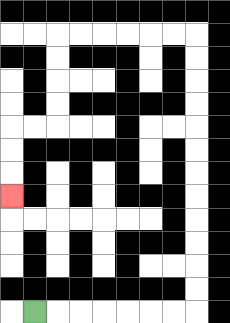{'start': '[1, 13]', 'end': '[0, 8]', 'path_directions': 'R,R,R,R,R,R,R,U,U,U,U,U,U,U,U,U,U,U,U,L,L,L,L,L,L,D,D,D,D,L,L,D,D,D', 'path_coordinates': '[[1, 13], [2, 13], [3, 13], [4, 13], [5, 13], [6, 13], [7, 13], [8, 13], [8, 12], [8, 11], [8, 10], [8, 9], [8, 8], [8, 7], [8, 6], [8, 5], [8, 4], [8, 3], [8, 2], [8, 1], [7, 1], [6, 1], [5, 1], [4, 1], [3, 1], [2, 1], [2, 2], [2, 3], [2, 4], [2, 5], [1, 5], [0, 5], [0, 6], [0, 7], [0, 8]]'}